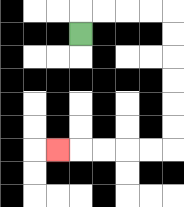{'start': '[3, 1]', 'end': '[2, 6]', 'path_directions': 'U,R,R,R,R,D,D,D,D,D,D,L,L,L,L,L', 'path_coordinates': '[[3, 1], [3, 0], [4, 0], [5, 0], [6, 0], [7, 0], [7, 1], [7, 2], [7, 3], [7, 4], [7, 5], [7, 6], [6, 6], [5, 6], [4, 6], [3, 6], [2, 6]]'}